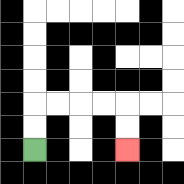{'start': '[1, 6]', 'end': '[5, 6]', 'path_directions': 'U,U,R,R,R,R,D,D', 'path_coordinates': '[[1, 6], [1, 5], [1, 4], [2, 4], [3, 4], [4, 4], [5, 4], [5, 5], [5, 6]]'}